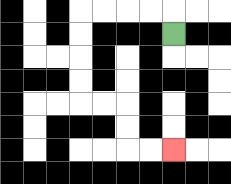{'start': '[7, 1]', 'end': '[7, 6]', 'path_directions': 'U,L,L,L,L,D,D,D,D,R,R,D,D,R,R', 'path_coordinates': '[[7, 1], [7, 0], [6, 0], [5, 0], [4, 0], [3, 0], [3, 1], [3, 2], [3, 3], [3, 4], [4, 4], [5, 4], [5, 5], [5, 6], [6, 6], [7, 6]]'}